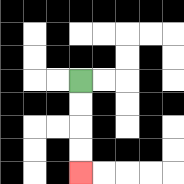{'start': '[3, 3]', 'end': '[3, 7]', 'path_directions': 'D,D,D,D', 'path_coordinates': '[[3, 3], [3, 4], [3, 5], [3, 6], [3, 7]]'}